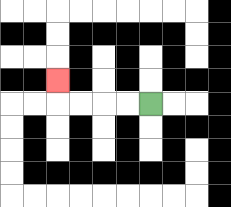{'start': '[6, 4]', 'end': '[2, 3]', 'path_directions': 'L,L,L,L,U', 'path_coordinates': '[[6, 4], [5, 4], [4, 4], [3, 4], [2, 4], [2, 3]]'}